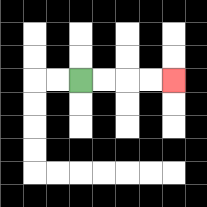{'start': '[3, 3]', 'end': '[7, 3]', 'path_directions': 'R,R,R,R', 'path_coordinates': '[[3, 3], [4, 3], [5, 3], [6, 3], [7, 3]]'}